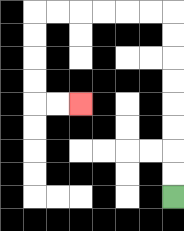{'start': '[7, 8]', 'end': '[3, 4]', 'path_directions': 'U,U,U,U,U,U,U,U,L,L,L,L,L,L,D,D,D,D,R,R', 'path_coordinates': '[[7, 8], [7, 7], [7, 6], [7, 5], [7, 4], [7, 3], [7, 2], [7, 1], [7, 0], [6, 0], [5, 0], [4, 0], [3, 0], [2, 0], [1, 0], [1, 1], [1, 2], [1, 3], [1, 4], [2, 4], [3, 4]]'}